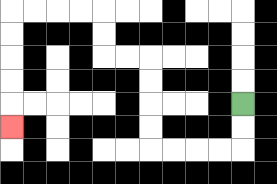{'start': '[10, 4]', 'end': '[0, 5]', 'path_directions': 'D,D,L,L,L,L,U,U,U,U,L,L,U,U,L,L,L,L,D,D,D,D,D', 'path_coordinates': '[[10, 4], [10, 5], [10, 6], [9, 6], [8, 6], [7, 6], [6, 6], [6, 5], [6, 4], [6, 3], [6, 2], [5, 2], [4, 2], [4, 1], [4, 0], [3, 0], [2, 0], [1, 0], [0, 0], [0, 1], [0, 2], [0, 3], [0, 4], [0, 5]]'}